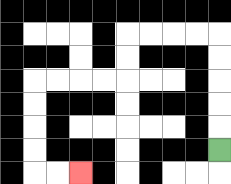{'start': '[9, 6]', 'end': '[3, 7]', 'path_directions': 'U,U,U,U,U,L,L,L,L,D,D,L,L,L,L,D,D,D,D,R,R', 'path_coordinates': '[[9, 6], [9, 5], [9, 4], [9, 3], [9, 2], [9, 1], [8, 1], [7, 1], [6, 1], [5, 1], [5, 2], [5, 3], [4, 3], [3, 3], [2, 3], [1, 3], [1, 4], [1, 5], [1, 6], [1, 7], [2, 7], [3, 7]]'}